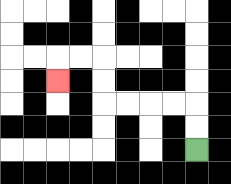{'start': '[8, 6]', 'end': '[2, 3]', 'path_directions': 'U,U,L,L,L,L,U,U,L,L,D', 'path_coordinates': '[[8, 6], [8, 5], [8, 4], [7, 4], [6, 4], [5, 4], [4, 4], [4, 3], [4, 2], [3, 2], [2, 2], [2, 3]]'}